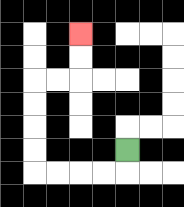{'start': '[5, 6]', 'end': '[3, 1]', 'path_directions': 'D,L,L,L,L,U,U,U,U,R,R,U,U', 'path_coordinates': '[[5, 6], [5, 7], [4, 7], [3, 7], [2, 7], [1, 7], [1, 6], [1, 5], [1, 4], [1, 3], [2, 3], [3, 3], [3, 2], [3, 1]]'}